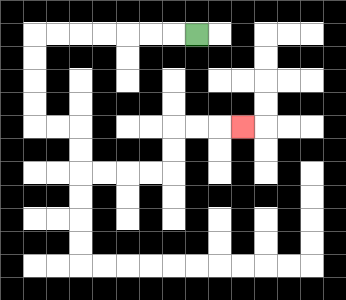{'start': '[8, 1]', 'end': '[10, 5]', 'path_directions': 'L,L,L,L,L,L,L,D,D,D,D,R,R,D,D,R,R,R,R,U,U,R,R,R', 'path_coordinates': '[[8, 1], [7, 1], [6, 1], [5, 1], [4, 1], [3, 1], [2, 1], [1, 1], [1, 2], [1, 3], [1, 4], [1, 5], [2, 5], [3, 5], [3, 6], [3, 7], [4, 7], [5, 7], [6, 7], [7, 7], [7, 6], [7, 5], [8, 5], [9, 5], [10, 5]]'}